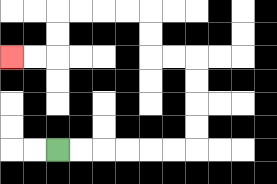{'start': '[2, 6]', 'end': '[0, 2]', 'path_directions': 'R,R,R,R,R,R,U,U,U,U,L,L,U,U,L,L,L,L,D,D,L,L', 'path_coordinates': '[[2, 6], [3, 6], [4, 6], [5, 6], [6, 6], [7, 6], [8, 6], [8, 5], [8, 4], [8, 3], [8, 2], [7, 2], [6, 2], [6, 1], [6, 0], [5, 0], [4, 0], [3, 0], [2, 0], [2, 1], [2, 2], [1, 2], [0, 2]]'}